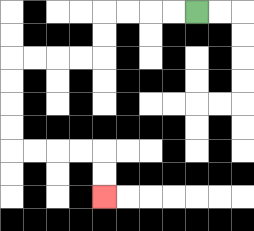{'start': '[8, 0]', 'end': '[4, 8]', 'path_directions': 'L,L,L,L,D,D,L,L,L,L,D,D,D,D,R,R,R,R,D,D', 'path_coordinates': '[[8, 0], [7, 0], [6, 0], [5, 0], [4, 0], [4, 1], [4, 2], [3, 2], [2, 2], [1, 2], [0, 2], [0, 3], [0, 4], [0, 5], [0, 6], [1, 6], [2, 6], [3, 6], [4, 6], [4, 7], [4, 8]]'}